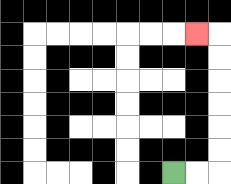{'start': '[7, 7]', 'end': '[8, 1]', 'path_directions': 'R,R,U,U,U,U,U,U,L', 'path_coordinates': '[[7, 7], [8, 7], [9, 7], [9, 6], [9, 5], [9, 4], [9, 3], [9, 2], [9, 1], [8, 1]]'}